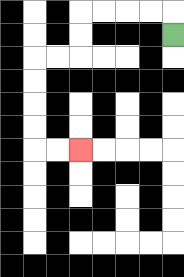{'start': '[7, 1]', 'end': '[3, 6]', 'path_directions': 'U,L,L,L,L,D,D,L,L,D,D,D,D,R,R', 'path_coordinates': '[[7, 1], [7, 0], [6, 0], [5, 0], [4, 0], [3, 0], [3, 1], [3, 2], [2, 2], [1, 2], [1, 3], [1, 4], [1, 5], [1, 6], [2, 6], [3, 6]]'}